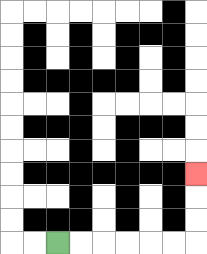{'start': '[2, 10]', 'end': '[8, 7]', 'path_directions': 'R,R,R,R,R,R,U,U,U', 'path_coordinates': '[[2, 10], [3, 10], [4, 10], [5, 10], [6, 10], [7, 10], [8, 10], [8, 9], [8, 8], [8, 7]]'}